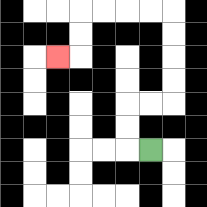{'start': '[6, 6]', 'end': '[2, 2]', 'path_directions': 'L,U,U,R,R,U,U,U,U,L,L,L,L,D,D,L', 'path_coordinates': '[[6, 6], [5, 6], [5, 5], [5, 4], [6, 4], [7, 4], [7, 3], [7, 2], [7, 1], [7, 0], [6, 0], [5, 0], [4, 0], [3, 0], [3, 1], [3, 2], [2, 2]]'}